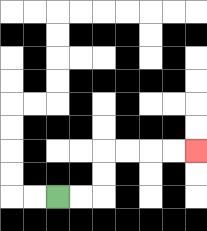{'start': '[2, 8]', 'end': '[8, 6]', 'path_directions': 'R,R,U,U,R,R,R,R', 'path_coordinates': '[[2, 8], [3, 8], [4, 8], [4, 7], [4, 6], [5, 6], [6, 6], [7, 6], [8, 6]]'}